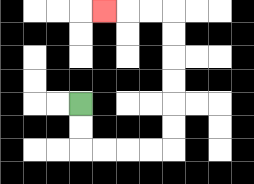{'start': '[3, 4]', 'end': '[4, 0]', 'path_directions': 'D,D,R,R,R,R,U,U,U,U,U,U,L,L,L', 'path_coordinates': '[[3, 4], [3, 5], [3, 6], [4, 6], [5, 6], [6, 6], [7, 6], [7, 5], [7, 4], [7, 3], [7, 2], [7, 1], [7, 0], [6, 0], [5, 0], [4, 0]]'}